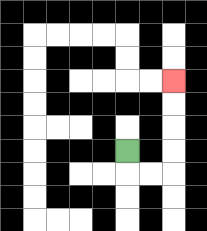{'start': '[5, 6]', 'end': '[7, 3]', 'path_directions': 'D,R,R,U,U,U,U', 'path_coordinates': '[[5, 6], [5, 7], [6, 7], [7, 7], [7, 6], [7, 5], [7, 4], [7, 3]]'}